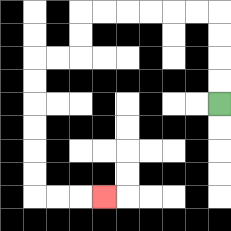{'start': '[9, 4]', 'end': '[4, 8]', 'path_directions': 'U,U,U,U,L,L,L,L,L,L,D,D,L,L,D,D,D,D,D,D,R,R,R', 'path_coordinates': '[[9, 4], [9, 3], [9, 2], [9, 1], [9, 0], [8, 0], [7, 0], [6, 0], [5, 0], [4, 0], [3, 0], [3, 1], [3, 2], [2, 2], [1, 2], [1, 3], [1, 4], [1, 5], [1, 6], [1, 7], [1, 8], [2, 8], [3, 8], [4, 8]]'}